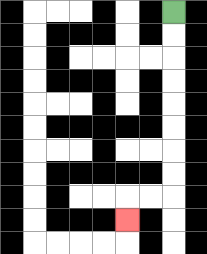{'start': '[7, 0]', 'end': '[5, 9]', 'path_directions': 'D,D,D,D,D,D,D,D,L,L,D', 'path_coordinates': '[[7, 0], [7, 1], [7, 2], [7, 3], [7, 4], [7, 5], [7, 6], [7, 7], [7, 8], [6, 8], [5, 8], [5, 9]]'}